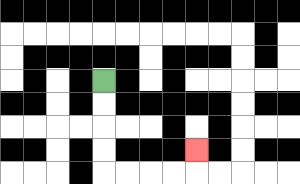{'start': '[4, 3]', 'end': '[8, 6]', 'path_directions': 'D,D,D,D,R,R,R,R,U', 'path_coordinates': '[[4, 3], [4, 4], [4, 5], [4, 6], [4, 7], [5, 7], [6, 7], [7, 7], [8, 7], [8, 6]]'}